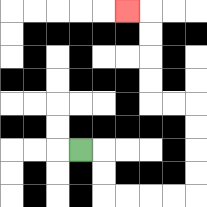{'start': '[3, 6]', 'end': '[5, 0]', 'path_directions': 'R,D,D,R,R,R,R,U,U,U,U,L,L,U,U,U,U,L', 'path_coordinates': '[[3, 6], [4, 6], [4, 7], [4, 8], [5, 8], [6, 8], [7, 8], [8, 8], [8, 7], [8, 6], [8, 5], [8, 4], [7, 4], [6, 4], [6, 3], [6, 2], [6, 1], [6, 0], [5, 0]]'}